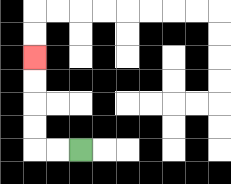{'start': '[3, 6]', 'end': '[1, 2]', 'path_directions': 'L,L,U,U,U,U', 'path_coordinates': '[[3, 6], [2, 6], [1, 6], [1, 5], [1, 4], [1, 3], [1, 2]]'}